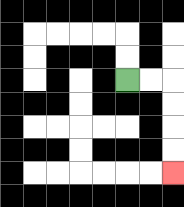{'start': '[5, 3]', 'end': '[7, 7]', 'path_directions': 'R,R,D,D,D,D', 'path_coordinates': '[[5, 3], [6, 3], [7, 3], [7, 4], [7, 5], [7, 6], [7, 7]]'}